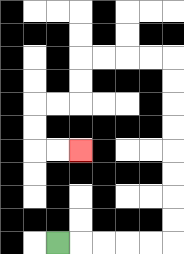{'start': '[2, 10]', 'end': '[3, 6]', 'path_directions': 'R,R,R,R,R,U,U,U,U,U,U,U,U,L,L,L,L,D,D,L,L,D,D,R,R', 'path_coordinates': '[[2, 10], [3, 10], [4, 10], [5, 10], [6, 10], [7, 10], [7, 9], [7, 8], [7, 7], [7, 6], [7, 5], [7, 4], [7, 3], [7, 2], [6, 2], [5, 2], [4, 2], [3, 2], [3, 3], [3, 4], [2, 4], [1, 4], [1, 5], [1, 6], [2, 6], [3, 6]]'}